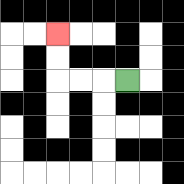{'start': '[5, 3]', 'end': '[2, 1]', 'path_directions': 'L,L,L,U,U', 'path_coordinates': '[[5, 3], [4, 3], [3, 3], [2, 3], [2, 2], [2, 1]]'}